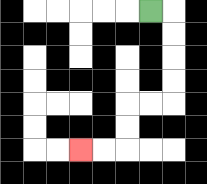{'start': '[6, 0]', 'end': '[3, 6]', 'path_directions': 'R,D,D,D,D,L,L,D,D,L,L', 'path_coordinates': '[[6, 0], [7, 0], [7, 1], [7, 2], [7, 3], [7, 4], [6, 4], [5, 4], [5, 5], [5, 6], [4, 6], [3, 6]]'}